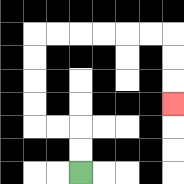{'start': '[3, 7]', 'end': '[7, 4]', 'path_directions': 'U,U,L,L,U,U,U,U,R,R,R,R,R,R,D,D,D', 'path_coordinates': '[[3, 7], [3, 6], [3, 5], [2, 5], [1, 5], [1, 4], [1, 3], [1, 2], [1, 1], [2, 1], [3, 1], [4, 1], [5, 1], [6, 1], [7, 1], [7, 2], [7, 3], [7, 4]]'}